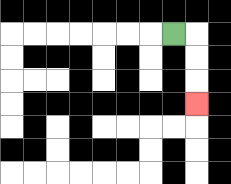{'start': '[7, 1]', 'end': '[8, 4]', 'path_directions': 'R,D,D,D', 'path_coordinates': '[[7, 1], [8, 1], [8, 2], [8, 3], [8, 4]]'}